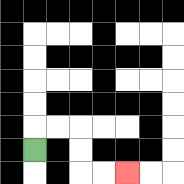{'start': '[1, 6]', 'end': '[5, 7]', 'path_directions': 'U,R,R,D,D,R,R', 'path_coordinates': '[[1, 6], [1, 5], [2, 5], [3, 5], [3, 6], [3, 7], [4, 7], [5, 7]]'}